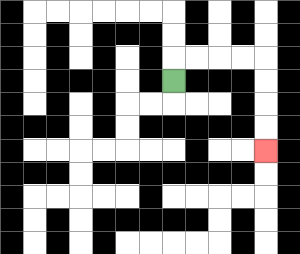{'start': '[7, 3]', 'end': '[11, 6]', 'path_directions': 'U,R,R,R,R,D,D,D,D', 'path_coordinates': '[[7, 3], [7, 2], [8, 2], [9, 2], [10, 2], [11, 2], [11, 3], [11, 4], [11, 5], [11, 6]]'}